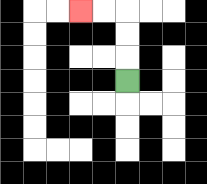{'start': '[5, 3]', 'end': '[3, 0]', 'path_directions': 'U,U,U,L,L', 'path_coordinates': '[[5, 3], [5, 2], [5, 1], [5, 0], [4, 0], [3, 0]]'}